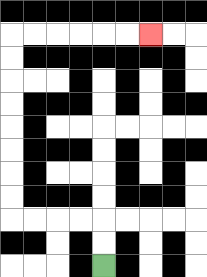{'start': '[4, 11]', 'end': '[6, 1]', 'path_directions': 'U,U,L,L,L,L,U,U,U,U,U,U,U,U,R,R,R,R,R,R', 'path_coordinates': '[[4, 11], [4, 10], [4, 9], [3, 9], [2, 9], [1, 9], [0, 9], [0, 8], [0, 7], [0, 6], [0, 5], [0, 4], [0, 3], [0, 2], [0, 1], [1, 1], [2, 1], [3, 1], [4, 1], [5, 1], [6, 1]]'}